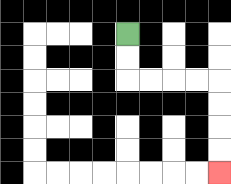{'start': '[5, 1]', 'end': '[9, 7]', 'path_directions': 'D,D,R,R,R,R,D,D,D,D', 'path_coordinates': '[[5, 1], [5, 2], [5, 3], [6, 3], [7, 3], [8, 3], [9, 3], [9, 4], [9, 5], [9, 6], [9, 7]]'}